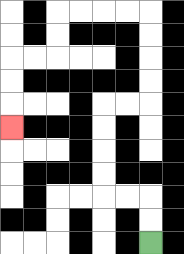{'start': '[6, 10]', 'end': '[0, 5]', 'path_directions': 'U,U,L,L,U,U,U,U,R,R,U,U,U,U,L,L,L,L,D,D,L,L,D,D,D', 'path_coordinates': '[[6, 10], [6, 9], [6, 8], [5, 8], [4, 8], [4, 7], [4, 6], [4, 5], [4, 4], [5, 4], [6, 4], [6, 3], [6, 2], [6, 1], [6, 0], [5, 0], [4, 0], [3, 0], [2, 0], [2, 1], [2, 2], [1, 2], [0, 2], [0, 3], [0, 4], [0, 5]]'}